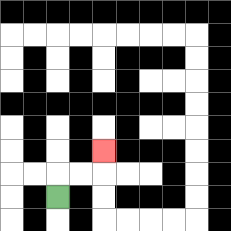{'start': '[2, 8]', 'end': '[4, 6]', 'path_directions': 'U,R,R,U', 'path_coordinates': '[[2, 8], [2, 7], [3, 7], [4, 7], [4, 6]]'}